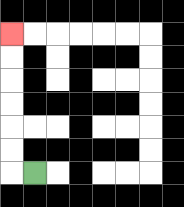{'start': '[1, 7]', 'end': '[0, 1]', 'path_directions': 'L,U,U,U,U,U,U', 'path_coordinates': '[[1, 7], [0, 7], [0, 6], [0, 5], [0, 4], [0, 3], [0, 2], [0, 1]]'}